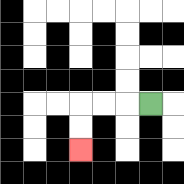{'start': '[6, 4]', 'end': '[3, 6]', 'path_directions': 'L,L,L,D,D', 'path_coordinates': '[[6, 4], [5, 4], [4, 4], [3, 4], [3, 5], [3, 6]]'}